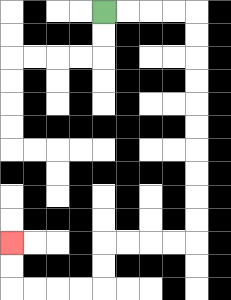{'start': '[4, 0]', 'end': '[0, 10]', 'path_directions': 'R,R,R,R,D,D,D,D,D,D,D,D,D,D,L,L,L,L,D,D,L,L,L,L,U,U', 'path_coordinates': '[[4, 0], [5, 0], [6, 0], [7, 0], [8, 0], [8, 1], [8, 2], [8, 3], [8, 4], [8, 5], [8, 6], [8, 7], [8, 8], [8, 9], [8, 10], [7, 10], [6, 10], [5, 10], [4, 10], [4, 11], [4, 12], [3, 12], [2, 12], [1, 12], [0, 12], [0, 11], [0, 10]]'}